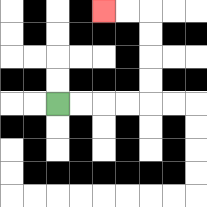{'start': '[2, 4]', 'end': '[4, 0]', 'path_directions': 'R,R,R,R,U,U,U,U,L,L', 'path_coordinates': '[[2, 4], [3, 4], [4, 4], [5, 4], [6, 4], [6, 3], [6, 2], [6, 1], [6, 0], [5, 0], [4, 0]]'}